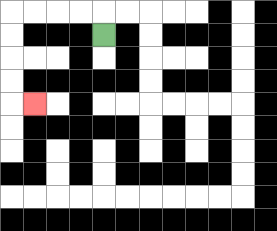{'start': '[4, 1]', 'end': '[1, 4]', 'path_directions': 'U,L,L,L,L,D,D,D,D,R', 'path_coordinates': '[[4, 1], [4, 0], [3, 0], [2, 0], [1, 0], [0, 0], [0, 1], [0, 2], [0, 3], [0, 4], [1, 4]]'}